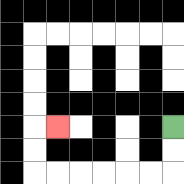{'start': '[7, 5]', 'end': '[2, 5]', 'path_directions': 'D,D,L,L,L,L,L,L,U,U,R', 'path_coordinates': '[[7, 5], [7, 6], [7, 7], [6, 7], [5, 7], [4, 7], [3, 7], [2, 7], [1, 7], [1, 6], [1, 5], [2, 5]]'}